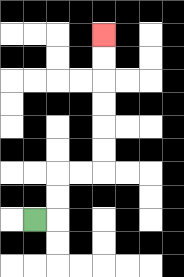{'start': '[1, 9]', 'end': '[4, 1]', 'path_directions': 'R,U,U,R,R,U,U,U,U,U,U', 'path_coordinates': '[[1, 9], [2, 9], [2, 8], [2, 7], [3, 7], [4, 7], [4, 6], [4, 5], [4, 4], [4, 3], [4, 2], [4, 1]]'}